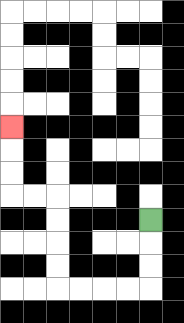{'start': '[6, 9]', 'end': '[0, 5]', 'path_directions': 'D,D,D,L,L,L,L,U,U,U,U,L,L,U,U,U', 'path_coordinates': '[[6, 9], [6, 10], [6, 11], [6, 12], [5, 12], [4, 12], [3, 12], [2, 12], [2, 11], [2, 10], [2, 9], [2, 8], [1, 8], [0, 8], [0, 7], [0, 6], [0, 5]]'}